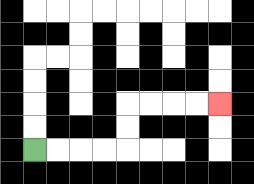{'start': '[1, 6]', 'end': '[9, 4]', 'path_directions': 'R,R,R,R,U,U,R,R,R,R', 'path_coordinates': '[[1, 6], [2, 6], [3, 6], [4, 6], [5, 6], [5, 5], [5, 4], [6, 4], [7, 4], [8, 4], [9, 4]]'}